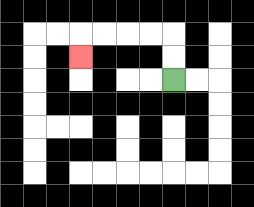{'start': '[7, 3]', 'end': '[3, 2]', 'path_directions': 'U,U,L,L,L,L,D', 'path_coordinates': '[[7, 3], [7, 2], [7, 1], [6, 1], [5, 1], [4, 1], [3, 1], [3, 2]]'}